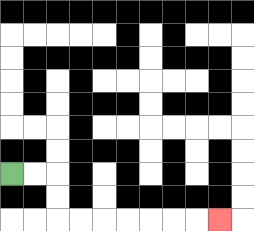{'start': '[0, 7]', 'end': '[9, 9]', 'path_directions': 'R,R,D,D,R,R,R,R,R,R,R', 'path_coordinates': '[[0, 7], [1, 7], [2, 7], [2, 8], [2, 9], [3, 9], [4, 9], [5, 9], [6, 9], [7, 9], [8, 9], [9, 9]]'}